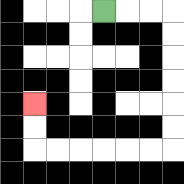{'start': '[4, 0]', 'end': '[1, 4]', 'path_directions': 'R,R,R,D,D,D,D,D,D,L,L,L,L,L,L,U,U', 'path_coordinates': '[[4, 0], [5, 0], [6, 0], [7, 0], [7, 1], [7, 2], [7, 3], [7, 4], [7, 5], [7, 6], [6, 6], [5, 6], [4, 6], [3, 6], [2, 6], [1, 6], [1, 5], [1, 4]]'}